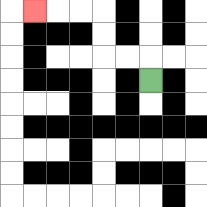{'start': '[6, 3]', 'end': '[1, 0]', 'path_directions': 'U,L,L,U,U,L,L,L', 'path_coordinates': '[[6, 3], [6, 2], [5, 2], [4, 2], [4, 1], [4, 0], [3, 0], [2, 0], [1, 0]]'}